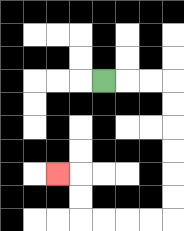{'start': '[4, 3]', 'end': '[2, 7]', 'path_directions': 'R,R,R,D,D,D,D,D,D,L,L,L,L,U,U,L', 'path_coordinates': '[[4, 3], [5, 3], [6, 3], [7, 3], [7, 4], [7, 5], [7, 6], [7, 7], [7, 8], [7, 9], [6, 9], [5, 9], [4, 9], [3, 9], [3, 8], [3, 7], [2, 7]]'}